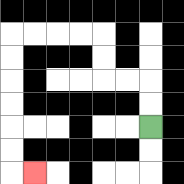{'start': '[6, 5]', 'end': '[1, 7]', 'path_directions': 'U,U,L,L,U,U,L,L,L,L,D,D,D,D,D,D,R', 'path_coordinates': '[[6, 5], [6, 4], [6, 3], [5, 3], [4, 3], [4, 2], [4, 1], [3, 1], [2, 1], [1, 1], [0, 1], [0, 2], [0, 3], [0, 4], [0, 5], [0, 6], [0, 7], [1, 7]]'}